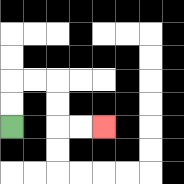{'start': '[0, 5]', 'end': '[4, 5]', 'path_directions': 'U,U,R,R,D,D,R,R', 'path_coordinates': '[[0, 5], [0, 4], [0, 3], [1, 3], [2, 3], [2, 4], [2, 5], [3, 5], [4, 5]]'}